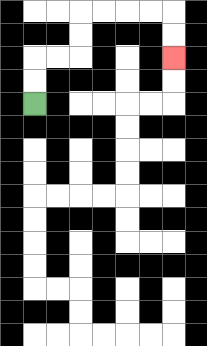{'start': '[1, 4]', 'end': '[7, 2]', 'path_directions': 'U,U,R,R,U,U,R,R,R,R,D,D', 'path_coordinates': '[[1, 4], [1, 3], [1, 2], [2, 2], [3, 2], [3, 1], [3, 0], [4, 0], [5, 0], [6, 0], [7, 0], [7, 1], [7, 2]]'}